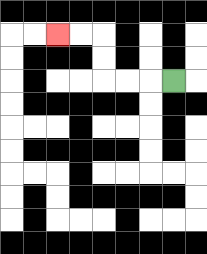{'start': '[7, 3]', 'end': '[2, 1]', 'path_directions': 'L,L,L,U,U,L,L', 'path_coordinates': '[[7, 3], [6, 3], [5, 3], [4, 3], [4, 2], [4, 1], [3, 1], [2, 1]]'}